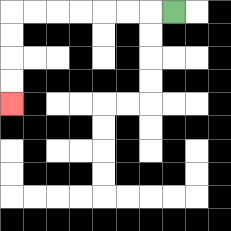{'start': '[7, 0]', 'end': '[0, 4]', 'path_directions': 'L,L,L,L,L,L,L,D,D,D,D', 'path_coordinates': '[[7, 0], [6, 0], [5, 0], [4, 0], [3, 0], [2, 0], [1, 0], [0, 0], [0, 1], [0, 2], [0, 3], [0, 4]]'}